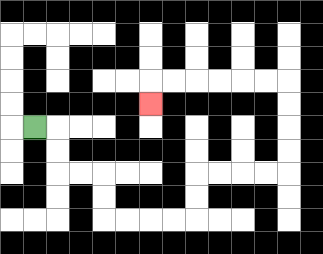{'start': '[1, 5]', 'end': '[6, 4]', 'path_directions': 'R,D,D,R,R,D,D,R,R,R,R,U,U,R,R,R,R,U,U,U,U,L,L,L,L,L,L,D', 'path_coordinates': '[[1, 5], [2, 5], [2, 6], [2, 7], [3, 7], [4, 7], [4, 8], [4, 9], [5, 9], [6, 9], [7, 9], [8, 9], [8, 8], [8, 7], [9, 7], [10, 7], [11, 7], [12, 7], [12, 6], [12, 5], [12, 4], [12, 3], [11, 3], [10, 3], [9, 3], [8, 3], [7, 3], [6, 3], [6, 4]]'}